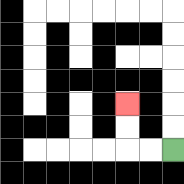{'start': '[7, 6]', 'end': '[5, 4]', 'path_directions': 'L,L,U,U', 'path_coordinates': '[[7, 6], [6, 6], [5, 6], [5, 5], [5, 4]]'}